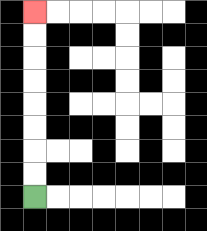{'start': '[1, 8]', 'end': '[1, 0]', 'path_directions': 'U,U,U,U,U,U,U,U', 'path_coordinates': '[[1, 8], [1, 7], [1, 6], [1, 5], [1, 4], [1, 3], [1, 2], [1, 1], [1, 0]]'}